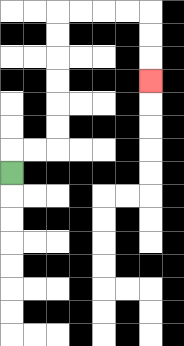{'start': '[0, 7]', 'end': '[6, 3]', 'path_directions': 'U,R,R,U,U,U,U,U,U,R,R,R,R,D,D,D', 'path_coordinates': '[[0, 7], [0, 6], [1, 6], [2, 6], [2, 5], [2, 4], [2, 3], [2, 2], [2, 1], [2, 0], [3, 0], [4, 0], [5, 0], [6, 0], [6, 1], [6, 2], [6, 3]]'}